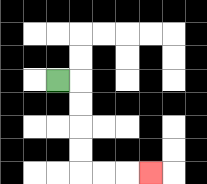{'start': '[2, 3]', 'end': '[6, 7]', 'path_directions': 'R,D,D,D,D,R,R,R', 'path_coordinates': '[[2, 3], [3, 3], [3, 4], [3, 5], [3, 6], [3, 7], [4, 7], [5, 7], [6, 7]]'}